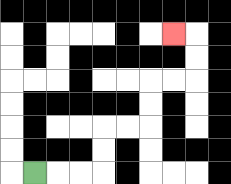{'start': '[1, 7]', 'end': '[7, 1]', 'path_directions': 'R,R,R,U,U,R,R,U,U,R,R,U,U,L', 'path_coordinates': '[[1, 7], [2, 7], [3, 7], [4, 7], [4, 6], [4, 5], [5, 5], [6, 5], [6, 4], [6, 3], [7, 3], [8, 3], [8, 2], [8, 1], [7, 1]]'}